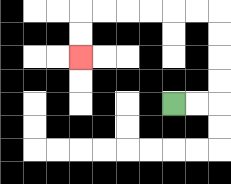{'start': '[7, 4]', 'end': '[3, 2]', 'path_directions': 'R,R,U,U,U,U,L,L,L,L,L,L,D,D', 'path_coordinates': '[[7, 4], [8, 4], [9, 4], [9, 3], [9, 2], [9, 1], [9, 0], [8, 0], [7, 0], [6, 0], [5, 0], [4, 0], [3, 0], [3, 1], [3, 2]]'}